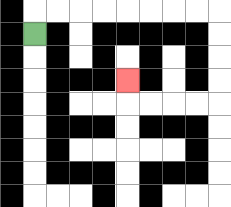{'start': '[1, 1]', 'end': '[5, 3]', 'path_directions': 'U,R,R,R,R,R,R,R,R,D,D,D,D,L,L,L,L,U', 'path_coordinates': '[[1, 1], [1, 0], [2, 0], [3, 0], [4, 0], [5, 0], [6, 0], [7, 0], [8, 0], [9, 0], [9, 1], [9, 2], [9, 3], [9, 4], [8, 4], [7, 4], [6, 4], [5, 4], [5, 3]]'}